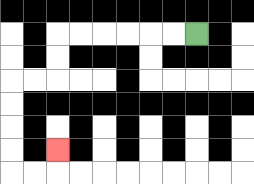{'start': '[8, 1]', 'end': '[2, 6]', 'path_directions': 'L,L,L,L,L,L,D,D,L,L,D,D,D,D,R,R,U', 'path_coordinates': '[[8, 1], [7, 1], [6, 1], [5, 1], [4, 1], [3, 1], [2, 1], [2, 2], [2, 3], [1, 3], [0, 3], [0, 4], [0, 5], [0, 6], [0, 7], [1, 7], [2, 7], [2, 6]]'}